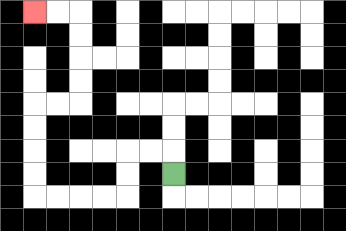{'start': '[7, 7]', 'end': '[1, 0]', 'path_directions': 'U,L,L,D,D,L,L,L,L,U,U,U,U,R,R,U,U,U,U,L,L', 'path_coordinates': '[[7, 7], [7, 6], [6, 6], [5, 6], [5, 7], [5, 8], [4, 8], [3, 8], [2, 8], [1, 8], [1, 7], [1, 6], [1, 5], [1, 4], [2, 4], [3, 4], [3, 3], [3, 2], [3, 1], [3, 0], [2, 0], [1, 0]]'}